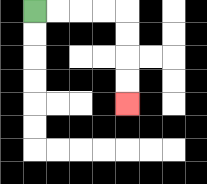{'start': '[1, 0]', 'end': '[5, 4]', 'path_directions': 'R,R,R,R,D,D,D,D', 'path_coordinates': '[[1, 0], [2, 0], [3, 0], [4, 0], [5, 0], [5, 1], [5, 2], [5, 3], [5, 4]]'}